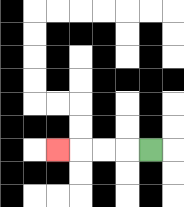{'start': '[6, 6]', 'end': '[2, 6]', 'path_directions': 'L,L,L,L', 'path_coordinates': '[[6, 6], [5, 6], [4, 6], [3, 6], [2, 6]]'}